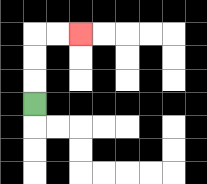{'start': '[1, 4]', 'end': '[3, 1]', 'path_directions': 'U,U,U,R,R', 'path_coordinates': '[[1, 4], [1, 3], [1, 2], [1, 1], [2, 1], [3, 1]]'}